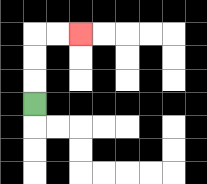{'start': '[1, 4]', 'end': '[3, 1]', 'path_directions': 'U,U,U,R,R', 'path_coordinates': '[[1, 4], [1, 3], [1, 2], [1, 1], [2, 1], [3, 1]]'}